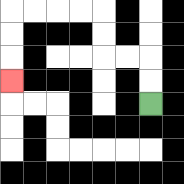{'start': '[6, 4]', 'end': '[0, 3]', 'path_directions': 'U,U,L,L,U,U,L,L,L,L,D,D,D', 'path_coordinates': '[[6, 4], [6, 3], [6, 2], [5, 2], [4, 2], [4, 1], [4, 0], [3, 0], [2, 0], [1, 0], [0, 0], [0, 1], [0, 2], [0, 3]]'}